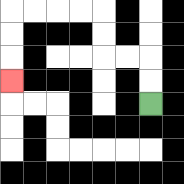{'start': '[6, 4]', 'end': '[0, 3]', 'path_directions': 'U,U,L,L,U,U,L,L,L,L,D,D,D', 'path_coordinates': '[[6, 4], [6, 3], [6, 2], [5, 2], [4, 2], [4, 1], [4, 0], [3, 0], [2, 0], [1, 0], [0, 0], [0, 1], [0, 2], [0, 3]]'}